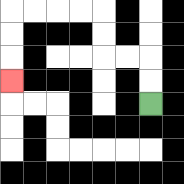{'start': '[6, 4]', 'end': '[0, 3]', 'path_directions': 'U,U,L,L,U,U,L,L,L,L,D,D,D', 'path_coordinates': '[[6, 4], [6, 3], [6, 2], [5, 2], [4, 2], [4, 1], [4, 0], [3, 0], [2, 0], [1, 0], [0, 0], [0, 1], [0, 2], [0, 3]]'}